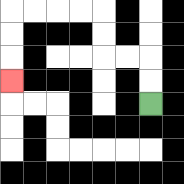{'start': '[6, 4]', 'end': '[0, 3]', 'path_directions': 'U,U,L,L,U,U,L,L,L,L,D,D,D', 'path_coordinates': '[[6, 4], [6, 3], [6, 2], [5, 2], [4, 2], [4, 1], [4, 0], [3, 0], [2, 0], [1, 0], [0, 0], [0, 1], [0, 2], [0, 3]]'}